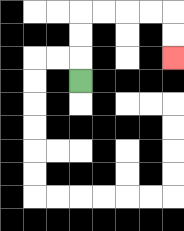{'start': '[3, 3]', 'end': '[7, 2]', 'path_directions': 'U,U,U,R,R,R,R,D,D', 'path_coordinates': '[[3, 3], [3, 2], [3, 1], [3, 0], [4, 0], [5, 0], [6, 0], [7, 0], [7, 1], [7, 2]]'}